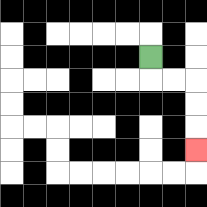{'start': '[6, 2]', 'end': '[8, 6]', 'path_directions': 'D,R,R,D,D,D', 'path_coordinates': '[[6, 2], [6, 3], [7, 3], [8, 3], [8, 4], [8, 5], [8, 6]]'}